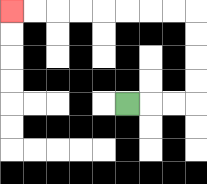{'start': '[5, 4]', 'end': '[0, 0]', 'path_directions': 'R,R,R,U,U,U,U,L,L,L,L,L,L,L,L', 'path_coordinates': '[[5, 4], [6, 4], [7, 4], [8, 4], [8, 3], [8, 2], [8, 1], [8, 0], [7, 0], [6, 0], [5, 0], [4, 0], [3, 0], [2, 0], [1, 0], [0, 0]]'}